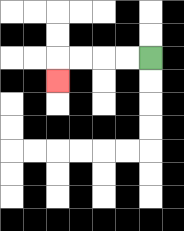{'start': '[6, 2]', 'end': '[2, 3]', 'path_directions': 'L,L,L,L,D', 'path_coordinates': '[[6, 2], [5, 2], [4, 2], [3, 2], [2, 2], [2, 3]]'}